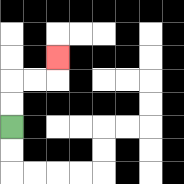{'start': '[0, 5]', 'end': '[2, 2]', 'path_directions': 'U,U,R,R,U', 'path_coordinates': '[[0, 5], [0, 4], [0, 3], [1, 3], [2, 3], [2, 2]]'}